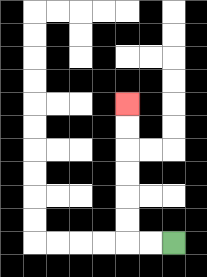{'start': '[7, 10]', 'end': '[5, 4]', 'path_directions': 'L,L,U,U,U,U,U,U', 'path_coordinates': '[[7, 10], [6, 10], [5, 10], [5, 9], [5, 8], [5, 7], [5, 6], [5, 5], [5, 4]]'}